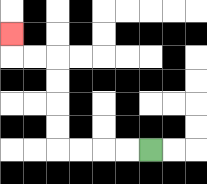{'start': '[6, 6]', 'end': '[0, 1]', 'path_directions': 'L,L,L,L,U,U,U,U,L,L,U', 'path_coordinates': '[[6, 6], [5, 6], [4, 6], [3, 6], [2, 6], [2, 5], [2, 4], [2, 3], [2, 2], [1, 2], [0, 2], [0, 1]]'}